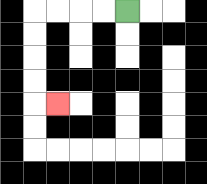{'start': '[5, 0]', 'end': '[2, 4]', 'path_directions': 'L,L,L,L,D,D,D,D,R', 'path_coordinates': '[[5, 0], [4, 0], [3, 0], [2, 0], [1, 0], [1, 1], [1, 2], [1, 3], [1, 4], [2, 4]]'}